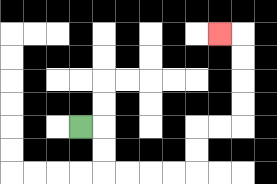{'start': '[3, 5]', 'end': '[9, 1]', 'path_directions': 'R,D,D,R,R,R,R,U,U,R,R,U,U,U,U,L', 'path_coordinates': '[[3, 5], [4, 5], [4, 6], [4, 7], [5, 7], [6, 7], [7, 7], [8, 7], [8, 6], [8, 5], [9, 5], [10, 5], [10, 4], [10, 3], [10, 2], [10, 1], [9, 1]]'}